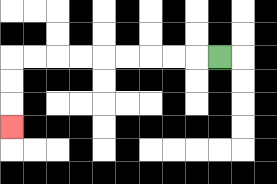{'start': '[9, 2]', 'end': '[0, 5]', 'path_directions': 'L,L,L,L,L,L,L,L,L,D,D,D', 'path_coordinates': '[[9, 2], [8, 2], [7, 2], [6, 2], [5, 2], [4, 2], [3, 2], [2, 2], [1, 2], [0, 2], [0, 3], [0, 4], [0, 5]]'}